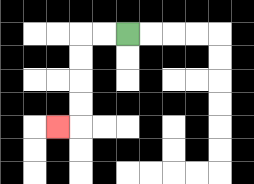{'start': '[5, 1]', 'end': '[2, 5]', 'path_directions': 'L,L,D,D,D,D,L', 'path_coordinates': '[[5, 1], [4, 1], [3, 1], [3, 2], [3, 3], [3, 4], [3, 5], [2, 5]]'}